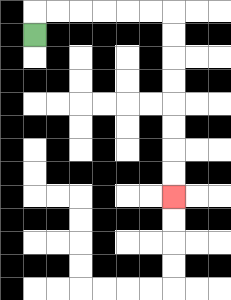{'start': '[1, 1]', 'end': '[7, 8]', 'path_directions': 'U,R,R,R,R,R,R,D,D,D,D,D,D,D,D', 'path_coordinates': '[[1, 1], [1, 0], [2, 0], [3, 0], [4, 0], [5, 0], [6, 0], [7, 0], [7, 1], [7, 2], [7, 3], [7, 4], [7, 5], [7, 6], [7, 7], [7, 8]]'}